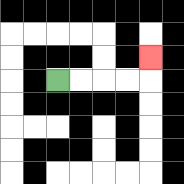{'start': '[2, 3]', 'end': '[6, 2]', 'path_directions': 'R,R,R,R,U', 'path_coordinates': '[[2, 3], [3, 3], [4, 3], [5, 3], [6, 3], [6, 2]]'}